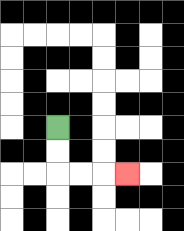{'start': '[2, 5]', 'end': '[5, 7]', 'path_directions': 'D,D,R,R,R', 'path_coordinates': '[[2, 5], [2, 6], [2, 7], [3, 7], [4, 7], [5, 7]]'}